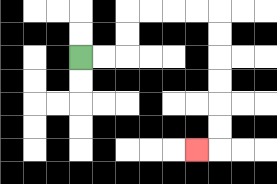{'start': '[3, 2]', 'end': '[8, 6]', 'path_directions': 'R,R,U,U,R,R,R,R,D,D,D,D,D,D,L', 'path_coordinates': '[[3, 2], [4, 2], [5, 2], [5, 1], [5, 0], [6, 0], [7, 0], [8, 0], [9, 0], [9, 1], [9, 2], [9, 3], [9, 4], [9, 5], [9, 6], [8, 6]]'}